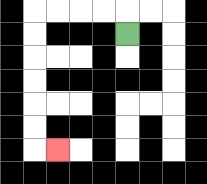{'start': '[5, 1]', 'end': '[2, 6]', 'path_directions': 'U,L,L,L,L,D,D,D,D,D,D,R', 'path_coordinates': '[[5, 1], [5, 0], [4, 0], [3, 0], [2, 0], [1, 0], [1, 1], [1, 2], [1, 3], [1, 4], [1, 5], [1, 6], [2, 6]]'}